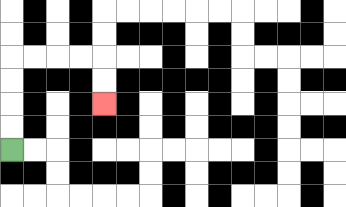{'start': '[0, 6]', 'end': '[4, 4]', 'path_directions': 'U,U,U,U,R,R,R,R,D,D', 'path_coordinates': '[[0, 6], [0, 5], [0, 4], [0, 3], [0, 2], [1, 2], [2, 2], [3, 2], [4, 2], [4, 3], [4, 4]]'}